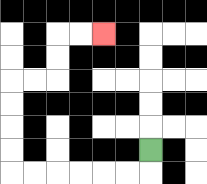{'start': '[6, 6]', 'end': '[4, 1]', 'path_directions': 'D,L,L,L,L,L,L,U,U,U,U,R,R,U,U,R,R', 'path_coordinates': '[[6, 6], [6, 7], [5, 7], [4, 7], [3, 7], [2, 7], [1, 7], [0, 7], [0, 6], [0, 5], [0, 4], [0, 3], [1, 3], [2, 3], [2, 2], [2, 1], [3, 1], [4, 1]]'}